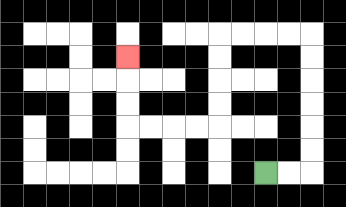{'start': '[11, 7]', 'end': '[5, 2]', 'path_directions': 'R,R,U,U,U,U,U,U,L,L,L,L,D,D,D,D,L,L,L,L,U,U,U', 'path_coordinates': '[[11, 7], [12, 7], [13, 7], [13, 6], [13, 5], [13, 4], [13, 3], [13, 2], [13, 1], [12, 1], [11, 1], [10, 1], [9, 1], [9, 2], [9, 3], [9, 4], [9, 5], [8, 5], [7, 5], [6, 5], [5, 5], [5, 4], [5, 3], [5, 2]]'}